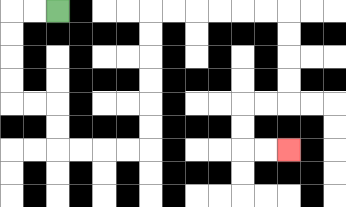{'start': '[2, 0]', 'end': '[12, 6]', 'path_directions': 'L,L,D,D,D,D,R,R,D,D,R,R,R,R,U,U,U,U,U,U,R,R,R,R,R,R,D,D,D,D,L,L,D,D,R,R', 'path_coordinates': '[[2, 0], [1, 0], [0, 0], [0, 1], [0, 2], [0, 3], [0, 4], [1, 4], [2, 4], [2, 5], [2, 6], [3, 6], [4, 6], [5, 6], [6, 6], [6, 5], [6, 4], [6, 3], [6, 2], [6, 1], [6, 0], [7, 0], [8, 0], [9, 0], [10, 0], [11, 0], [12, 0], [12, 1], [12, 2], [12, 3], [12, 4], [11, 4], [10, 4], [10, 5], [10, 6], [11, 6], [12, 6]]'}